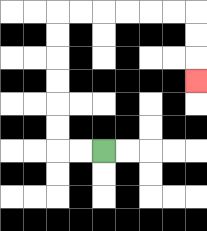{'start': '[4, 6]', 'end': '[8, 3]', 'path_directions': 'L,L,U,U,U,U,U,U,R,R,R,R,R,R,D,D,D', 'path_coordinates': '[[4, 6], [3, 6], [2, 6], [2, 5], [2, 4], [2, 3], [2, 2], [2, 1], [2, 0], [3, 0], [4, 0], [5, 0], [6, 0], [7, 0], [8, 0], [8, 1], [8, 2], [8, 3]]'}